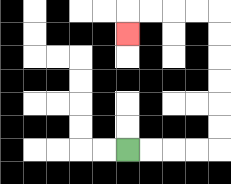{'start': '[5, 6]', 'end': '[5, 1]', 'path_directions': 'R,R,R,R,U,U,U,U,U,U,L,L,L,L,D', 'path_coordinates': '[[5, 6], [6, 6], [7, 6], [8, 6], [9, 6], [9, 5], [9, 4], [9, 3], [9, 2], [9, 1], [9, 0], [8, 0], [7, 0], [6, 0], [5, 0], [5, 1]]'}